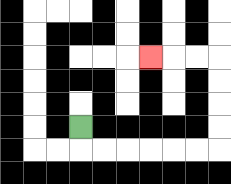{'start': '[3, 5]', 'end': '[6, 2]', 'path_directions': 'D,R,R,R,R,R,R,U,U,U,U,L,L,L', 'path_coordinates': '[[3, 5], [3, 6], [4, 6], [5, 6], [6, 6], [7, 6], [8, 6], [9, 6], [9, 5], [9, 4], [9, 3], [9, 2], [8, 2], [7, 2], [6, 2]]'}